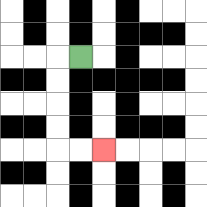{'start': '[3, 2]', 'end': '[4, 6]', 'path_directions': 'L,D,D,D,D,R,R', 'path_coordinates': '[[3, 2], [2, 2], [2, 3], [2, 4], [2, 5], [2, 6], [3, 6], [4, 6]]'}